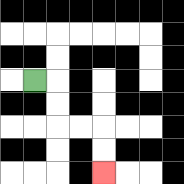{'start': '[1, 3]', 'end': '[4, 7]', 'path_directions': 'R,D,D,R,R,D,D', 'path_coordinates': '[[1, 3], [2, 3], [2, 4], [2, 5], [3, 5], [4, 5], [4, 6], [4, 7]]'}